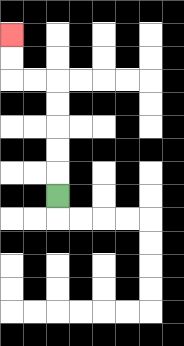{'start': '[2, 8]', 'end': '[0, 1]', 'path_directions': 'U,U,U,U,U,L,L,U,U', 'path_coordinates': '[[2, 8], [2, 7], [2, 6], [2, 5], [2, 4], [2, 3], [1, 3], [0, 3], [0, 2], [0, 1]]'}